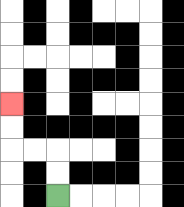{'start': '[2, 8]', 'end': '[0, 4]', 'path_directions': 'U,U,L,L,U,U', 'path_coordinates': '[[2, 8], [2, 7], [2, 6], [1, 6], [0, 6], [0, 5], [0, 4]]'}